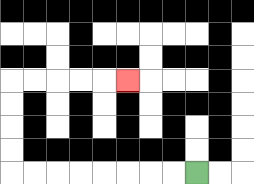{'start': '[8, 7]', 'end': '[5, 3]', 'path_directions': 'L,L,L,L,L,L,L,L,U,U,U,U,R,R,R,R,R', 'path_coordinates': '[[8, 7], [7, 7], [6, 7], [5, 7], [4, 7], [3, 7], [2, 7], [1, 7], [0, 7], [0, 6], [0, 5], [0, 4], [0, 3], [1, 3], [2, 3], [3, 3], [4, 3], [5, 3]]'}